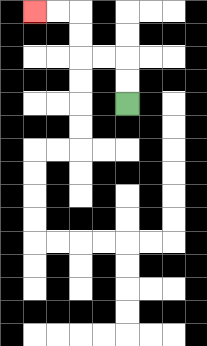{'start': '[5, 4]', 'end': '[1, 0]', 'path_directions': 'U,U,L,L,U,U,L,L', 'path_coordinates': '[[5, 4], [5, 3], [5, 2], [4, 2], [3, 2], [3, 1], [3, 0], [2, 0], [1, 0]]'}